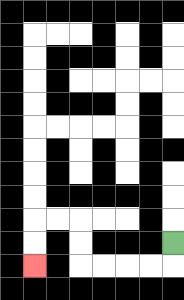{'start': '[7, 10]', 'end': '[1, 11]', 'path_directions': 'D,L,L,L,L,U,U,L,L,D,D', 'path_coordinates': '[[7, 10], [7, 11], [6, 11], [5, 11], [4, 11], [3, 11], [3, 10], [3, 9], [2, 9], [1, 9], [1, 10], [1, 11]]'}